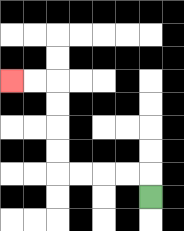{'start': '[6, 8]', 'end': '[0, 3]', 'path_directions': 'U,L,L,L,L,U,U,U,U,L,L', 'path_coordinates': '[[6, 8], [6, 7], [5, 7], [4, 7], [3, 7], [2, 7], [2, 6], [2, 5], [2, 4], [2, 3], [1, 3], [0, 3]]'}